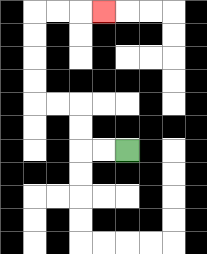{'start': '[5, 6]', 'end': '[4, 0]', 'path_directions': 'L,L,U,U,L,L,U,U,U,U,R,R,R', 'path_coordinates': '[[5, 6], [4, 6], [3, 6], [3, 5], [3, 4], [2, 4], [1, 4], [1, 3], [1, 2], [1, 1], [1, 0], [2, 0], [3, 0], [4, 0]]'}